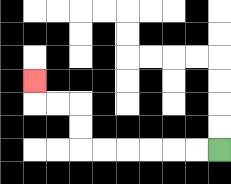{'start': '[9, 6]', 'end': '[1, 3]', 'path_directions': 'L,L,L,L,L,L,U,U,L,L,U', 'path_coordinates': '[[9, 6], [8, 6], [7, 6], [6, 6], [5, 6], [4, 6], [3, 6], [3, 5], [3, 4], [2, 4], [1, 4], [1, 3]]'}